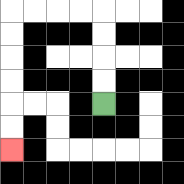{'start': '[4, 4]', 'end': '[0, 6]', 'path_directions': 'U,U,U,U,L,L,L,L,D,D,D,D,D,D', 'path_coordinates': '[[4, 4], [4, 3], [4, 2], [4, 1], [4, 0], [3, 0], [2, 0], [1, 0], [0, 0], [0, 1], [0, 2], [0, 3], [0, 4], [0, 5], [0, 6]]'}